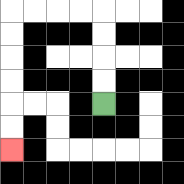{'start': '[4, 4]', 'end': '[0, 6]', 'path_directions': 'U,U,U,U,L,L,L,L,D,D,D,D,D,D', 'path_coordinates': '[[4, 4], [4, 3], [4, 2], [4, 1], [4, 0], [3, 0], [2, 0], [1, 0], [0, 0], [0, 1], [0, 2], [0, 3], [0, 4], [0, 5], [0, 6]]'}